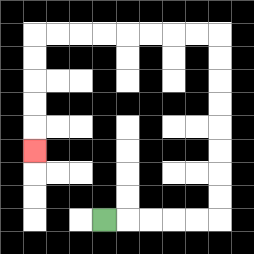{'start': '[4, 9]', 'end': '[1, 6]', 'path_directions': 'R,R,R,R,R,U,U,U,U,U,U,U,U,L,L,L,L,L,L,L,L,D,D,D,D,D', 'path_coordinates': '[[4, 9], [5, 9], [6, 9], [7, 9], [8, 9], [9, 9], [9, 8], [9, 7], [9, 6], [9, 5], [9, 4], [9, 3], [9, 2], [9, 1], [8, 1], [7, 1], [6, 1], [5, 1], [4, 1], [3, 1], [2, 1], [1, 1], [1, 2], [1, 3], [1, 4], [1, 5], [1, 6]]'}